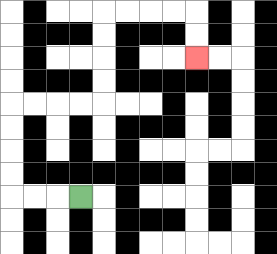{'start': '[3, 8]', 'end': '[8, 2]', 'path_directions': 'L,L,L,U,U,U,U,R,R,R,R,U,U,U,U,R,R,R,R,D,D', 'path_coordinates': '[[3, 8], [2, 8], [1, 8], [0, 8], [0, 7], [0, 6], [0, 5], [0, 4], [1, 4], [2, 4], [3, 4], [4, 4], [4, 3], [4, 2], [4, 1], [4, 0], [5, 0], [6, 0], [7, 0], [8, 0], [8, 1], [8, 2]]'}